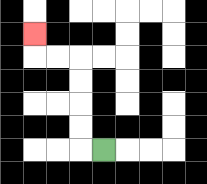{'start': '[4, 6]', 'end': '[1, 1]', 'path_directions': 'L,U,U,U,U,L,L,U', 'path_coordinates': '[[4, 6], [3, 6], [3, 5], [3, 4], [3, 3], [3, 2], [2, 2], [1, 2], [1, 1]]'}